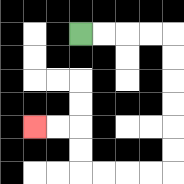{'start': '[3, 1]', 'end': '[1, 5]', 'path_directions': 'R,R,R,R,D,D,D,D,D,D,L,L,L,L,U,U,L,L', 'path_coordinates': '[[3, 1], [4, 1], [5, 1], [6, 1], [7, 1], [7, 2], [7, 3], [7, 4], [7, 5], [7, 6], [7, 7], [6, 7], [5, 7], [4, 7], [3, 7], [3, 6], [3, 5], [2, 5], [1, 5]]'}